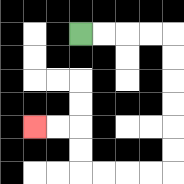{'start': '[3, 1]', 'end': '[1, 5]', 'path_directions': 'R,R,R,R,D,D,D,D,D,D,L,L,L,L,U,U,L,L', 'path_coordinates': '[[3, 1], [4, 1], [5, 1], [6, 1], [7, 1], [7, 2], [7, 3], [7, 4], [7, 5], [7, 6], [7, 7], [6, 7], [5, 7], [4, 7], [3, 7], [3, 6], [3, 5], [2, 5], [1, 5]]'}